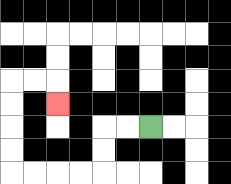{'start': '[6, 5]', 'end': '[2, 4]', 'path_directions': 'L,L,D,D,L,L,L,L,U,U,U,U,R,R,D', 'path_coordinates': '[[6, 5], [5, 5], [4, 5], [4, 6], [4, 7], [3, 7], [2, 7], [1, 7], [0, 7], [0, 6], [0, 5], [0, 4], [0, 3], [1, 3], [2, 3], [2, 4]]'}